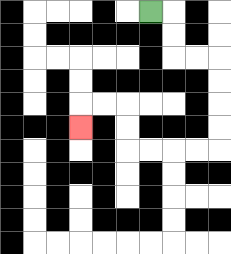{'start': '[6, 0]', 'end': '[3, 5]', 'path_directions': 'R,D,D,R,R,D,D,D,D,L,L,L,L,U,U,L,L,D', 'path_coordinates': '[[6, 0], [7, 0], [7, 1], [7, 2], [8, 2], [9, 2], [9, 3], [9, 4], [9, 5], [9, 6], [8, 6], [7, 6], [6, 6], [5, 6], [5, 5], [5, 4], [4, 4], [3, 4], [3, 5]]'}